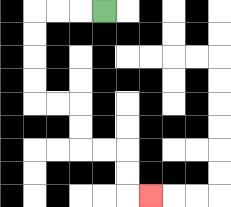{'start': '[4, 0]', 'end': '[6, 8]', 'path_directions': 'L,L,L,D,D,D,D,R,R,D,D,R,R,D,D,R', 'path_coordinates': '[[4, 0], [3, 0], [2, 0], [1, 0], [1, 1], [1, 2], [1, 3], [1, 4], [2, 4], [3, 4], [3, 5], [3, 6], [4, 6], [5, 6], [5, 7], [5, 8], [6, 8]]'}